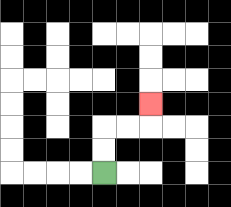{'start': '[4, 7]', 'end': '[6, 4]', 'path_directions': 'U,U,R,R,U', 'path_coordinates': '[[4, 7], [4, 6], [4, 5], [5, 5], [6, 5], [6, 4]]'}